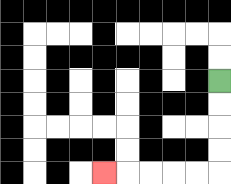{'start': '[9, 3]', 'end': '[4, 7]', 'path_directions': 'D,D,D,D,L,L,L,L,L', 'path_coordinates': '[[9, 3], [9, 4], [9, 5], [9, 6], [9, 7], [8, 7], [7, 7], [6, 7], [5, 7], [4, 7]]'}